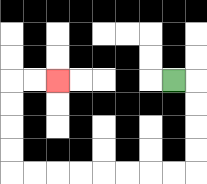{'start': '[7, 3]', 'end': '[2, 3]', 'path_directions': 'R,D,D,D,D,L,L,L,L,L,L,L,L,U,U,U,U,R,R', 'path_coordinates': '[[7, 3], [8, 3], [8, 4], [8, 5], [8, 6], [8, 7], [7, 7], [6, 7], [5, 7], [4, 7], [3, 7], [2, 7], [1, 7], [0, 7], [0, 6], [0, 5], [0, 4], [0, 3], [1, 3], [2, 3]]'}